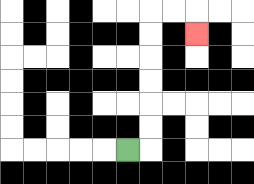{'start': '[5, 6]', 'end': '[8, 1]', 'path_directions': 'R,U,U,U,U,U,U,R,R,D', 'path_coordinates': '[[5, 6], [6, 6], [6, 5], [6, 4], [6, 3], [6, 2], [6, 1], [6, 0], [7, 0], [8, 0], [8, 1]]'}